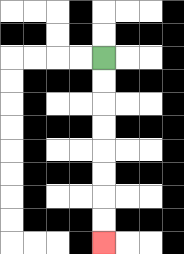{'start': '[4, 2]', 'end': '[4, 10]', 'path_directions': 'D,D,D,D,D,D,D,D', 'path_coordinates': '[[4, 2], [4, 3], [4, 4], [4, 5], [4, 6], [4, 7], [4, 8], [4, 9], [4, 10]]'}